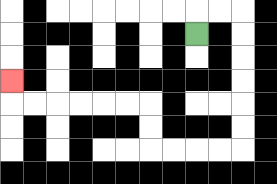{'start': '[8, 1]', 'end': '[0, 3]', 'path_directions': 'U,R,R,D,D,D,D,D,D,L,L,L,L,U,U,L,L,L,L,L,L,U', 'path_coordinates': '[[8, 1], [8, 0], [9, 0], [10, 0], [10, 1], [10, 2], [10, 3], [10, 4], [10, 5], [10, 6], [9, 6], [8, 6], [7, 6], [6, 6], [6, 5], [6, 4], [5, 4], [4, 4], [3, 4], [2, 4], [1, 4], [0, 4], [0, 3]]'}